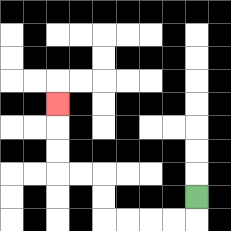{'start': '[8, 8]', 'end': '[2, 4]', 'path_directions': 'D,L,L,L,L,U,U,L,L,U,U,U', 'path_coordinates': '[[8, 8], [8, 9], [7, 9], [6, 9], [5, 9], [4, 9], [4, 8], [4, 7], [3, 7], [2, 7], [2, 6], [2, 5], [2, 4]]'}